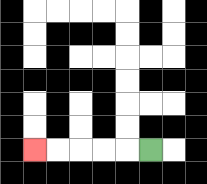{'start': '[6, 6]', 'end': '[1, 6]', 'path_directions': 'L,L,L,L,L', 'path_coordinates': '[[6, 6], [5, 6], [4, 6], [3, 6], [2, 6], [1, 6]]'}